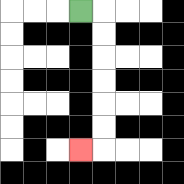{'start': '[3, 0]', 'end': '[3, 6]', 'path_directions': 'R,D,D,D,D,D,D,L', 'path_coordinates': '[[3, 0], [4, 0], [4, 1], [4, 2], [4, 3], [4, 4], [4, 5], [4, 6], [3, 6]]'}